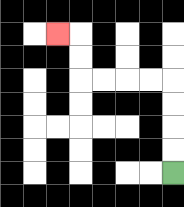{'start': '[7, 7]', 'end': '[2, 1]', 'path_directions': 'U,U,U,U,L,L,L,L,U,U,L', 'path_coordinates': '[[7, 7], [7, 6], [7, 5], [7, 4], [7, 3], [6, 3], [5, 3], [4, 3], [3, 3], [3, 2], [3, 1], [2, 1]]'}